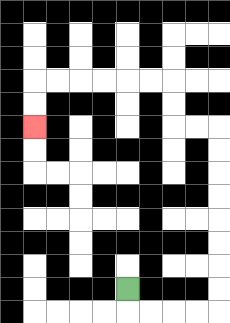{'start': '[5, 12]', 'end': '[1, 5]', 'path_directions': 'D,R,R,R,R,U,U,U,U,U,U,U,U,L,L,U,U,L,L,L,L,L,L,D,D', 'path_coordinates': '[[5, 12], [5, 13], [6, 13], [7, 13], [8, 13], [9, 13], [9, 12], [9, 11], [9, 10], [9, 9], [9, 8], [9, 7], [9, 6], [9, 5], [8, 5], [7, 5], [7, 4], [7, 3], [6, 3], [5, 3], [4, 3], [3, 3], [2, 3], [1, 3], [1, 4], [1, 5]]'}